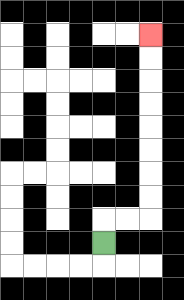{'start': '[4, 10]', 'end': '[6, 1]', 'path_directions': 'U,R,R,U,U,U,U,U,U,U,U', 'path_coordinates': '[[4, 10], [4, 9], [5, 9], [6, 9], [6, 8], [6, 7], [6, 6], [6, 5], [6, 4], [6, 3], [6, 2], [6, 1]]'}